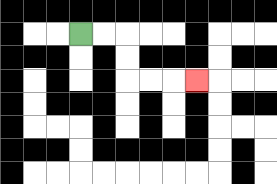{'start': '[3, 1]', 'end': '[8, 3]', 'path_directions': 'R,R,D,D,R,R,R', 'path_coordinates': '[[3, 1], [4, 1], [5, 1], [5, 2], [5, 3], [6, 3], [7, 3], [8, 3]]'}